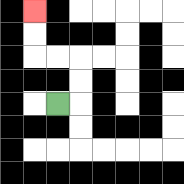{'start': '[2, 4]', 'end': '[1, 0]', 'path_directions': 'R,U,U,L,L,U,U', 'path_coordinates': '[[2, 4], [3, 4], [3, 3], [3, 2], [2, 2], [1, 2], [1, 1], [1, 0]]'}